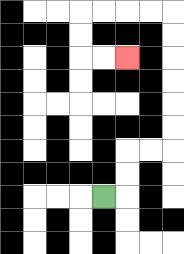{'start': '[4, 8]', 'end': '[5, 2]', 'path_directions': 'R,U,U,R,R,U,U,U,U,U,U,L,L,L,L,D,D,R,R', 'path_coordinates': '[[4, 8], [5, 8], [5, 7], [5, 6], [6, 6], [7, 6], [7, 5], [7, 4], [7, 3], [7, 2], [7, 1], [7, 0], [6, 0], [5, 0], [4, 0], [3, 0], [3, 1], [3, 2], [4, 2], [5, 2]]'}